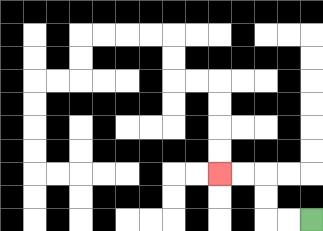{'start': '[13, 9]', 'end': '[9, 7]', 'path_directions': 'L,L,U,U,L,L', 'path_coordinates': '[[13, 9], [12, 9], [11, 9], [11, 8], [11, 7], [10, 7], [9, 7]]'}